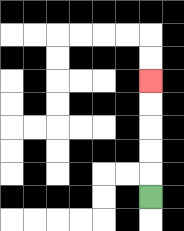{'start': '[6, 8]', 'end': '[6, 3]', 'path_directions': 'U,U,U,U,U', 'path_coordinates': '[[6, 8], [6, 7], [6, 6], [6, 5], [6, 4], [6, 3]]'}